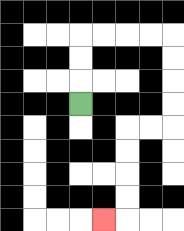{'start': '[3, 4]', 'end': '[4, 9]', 'path_directions': 'U,U,U,R,R,R,R,D,D,D,D,L,L,D,D,D,D,L', 'path_coordinates': '[[3, 4], [3, 3], [3, 2], [3, 1], [4, 1], [5, 1], [6, 1], [7, 1], [7, 2], [7, 3], [7, 4], [7, 5], [6, 5], [5, 5], [5, 6], [5, 7], [5, 8], [5, 9], [4, 9]]'}